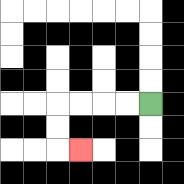{'start': '[6, 4]', 'end': '[3, 6]', 'path_directions': 'L,L,L,L,D,D,R', 'path_coordinates': '[[6, 4], [5, 4], [4, 4], [3, 4], [2, 4], [2, 5], [2, 6], [3, 6]]'}